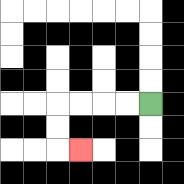{'start': '[6, 4]', 'end': '[3, 6]', 'path_directions': 'L,L,L,L,D,D,R', 'path_coordinates': '[[6, 4], [5, 4], [4, 4], [3, 4], [2, 4], [2, 5], [2, 6], [3, 6]]'}